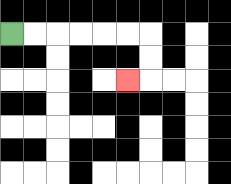{'start': '[0, 1]', 'end': '[5, 3]', 'path_directions': 'R,R,R,R,R,R,D,D,L', 'path_coordinates': '[[0, 1], [1, 1], [2, 1], [3, 1], [4, 1], [5, 1], [6, 1], [6, 2], [6, 3], [5, 3]]'}